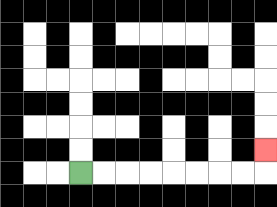{'start': '[3, 7]', 'end': '[11, 6]', 'path_directions': 'R,R,R,R,R,R,R,R,U', 'path_coordinates': '[[3, 7], [4, 7], [5, 7], [6, 7], [7, 7], [8, 7], [9, 7], [10, 7], [11, 7], [11, 6]]'}